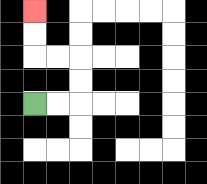{'start': '[1, 4]', 'end': '[1, 0]', 'path_directions': 'R,R,U,U,L,L,U,U', 'path_coordinates': '[[1, 4], [2, 4], [3, 4], [3, 3], [3, 2], [2, 2], [1, 2], [1, 1], [1, 0]]'}